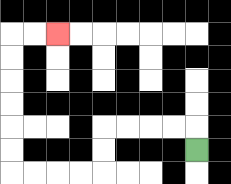{'start': '[8, 6]', 'end': '[2, 1]', 'path_directions': 'U,L,L,L,L,D,D,L,L,L,L,U,U,U,U,U,U,R,R', 'path_coordinates': '[[8, 6], [8, 5], [7, 5], [6, 5], [5, 5], [4, 5], [4, 6], [4, 7], [3, 7], [2, 7], [1, 7], [0, 7], [0, 6], [0, 5], [0, 4], [0, 3], [0, 2], [0, 1], [1, 1], [2, 1]]'}